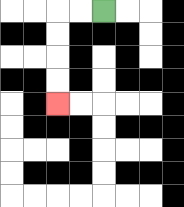{'start': '[4, 0]', 'end': '[2, 4]', 'path_directions': 'L,L,D,D,D,D', 'path_coordinates': '[[4, 0], [3, 0], [2, 0], [2, 1], [2, 2], [2, 3], [2, 4]]'}